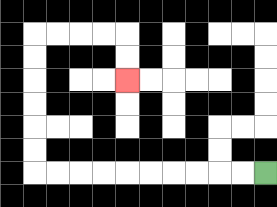{'start': '[11, 7]', 'end': '[5, 3]', 'path_directions': 'L,L,L,L,L,L,L,L,L,L,U,U,U,U,U,U,R,R,R,R,D,D', 'path_coordinates': '[[11, 7], [10, 7], [9, 7], [8, 7], [7, 7], [6, 7], [5, 7], [4, 7], [3, 7], [2, 7], [1, 7], [1, 6], [1, 5], [1, 4], [1, 3], [1, 2], [1, 1], [2, 1], [3, 1], [4, 1], [5, 1], [5, 2], [5, 3]]'}